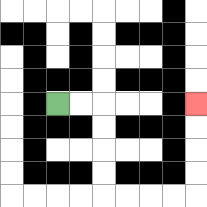{'start': '[2, 4]', 'end': '[8, 4]', 'path_directions': 'R,R,D,D,D,D,R,R,R,R,U,U,U,U', 'path_coordinates': '[[2, 4], [3, 4], [4, 4], [4, 5], [4, 6], [4, 7], [4, 8], [5, 8], [6, 8], [7, 8], [8, 8], [8, 7], [8, 6], [8, 5], [8, 4]]'}